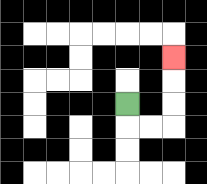{'start': '[5, 4]', 'end': '[7, 2]', 'path_directions': 'D,R,R,U,U,U', 'path_coordinates': '[[5, 4], [5, 5], [6, 5], [7, 5], [7, 4], [7, 3], [7, 2]]'}